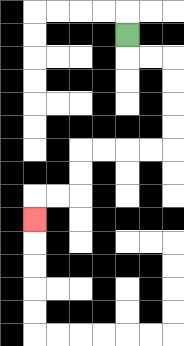{'start': '[5, 1]', 'end': '[1, 9]', 'path_directions': 'D,R,R,D,D,D,D,L,L,L,L,D,D,L,L,D', 'path_coordinates': '[[5, 1], [5, 2], [6, 2], [7, 2], [7, 3], [7, 4], [7, 5], [7, 6], [6, 6], [5, 6], [4, 6], [3, 6], [3, 7], [3, 8], [2, 8], [1, 8], [1, 9]]'}